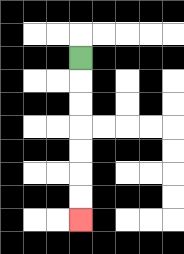{'start': '[3, 2]', 'end': '[3, 9]', 'path_directions': 'D,D,D,D,D,D,D', 'path_coordinates': '[[3, 2], [3, 3], [3, 4], [3, 5], [3, 6], [3, 7], [3, 8], [3, 9]]'}